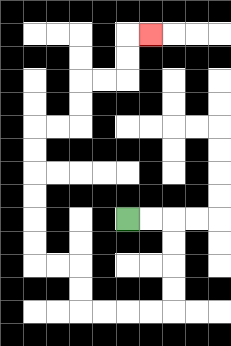{'start': '[5, 9]', 'end': '[6, 1]', 'path_directions': 'R,R,D,D,D,D,L,L,L,L,U,U,L,L,U,U,U,U,U,U,R,R,U,U,R,R,U,U,R', 'path_coordinates': '[[5, 9], [6, 9], [7, 9], [7, 10], [7, 11], [7, 12], [7, 13], [6, 13], [5, 13], [4, 13], [3, 13], [3, 12], [3, 11], [2, 11], [1, 11], [1, 10], [1, 9], [1, 8], [1, 7], [1, 6], [1, 5], [2, 5], [3, 5], [3, 4], [3, 3], [4, 3], [5, 3], [5, 2], [5, 1], [6, 1]]'}